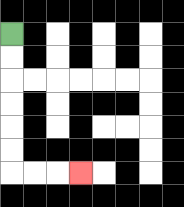{'start': '[0, 1]', 'end': '[3, 7]', 'path_directions': 'D,D,D,D,D,D,R,R,R', 'path_coordinates': '[[0, 1], [0, 2], [0, 3], [0, 4], [0, 5], [0, 6], [0, 7], [1, 7], [2, 7], [3, 7]]'}